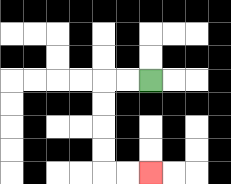{'start': '[6, 3]', 'end': '[6, 7]', 'path_directions': 'L,L,D,D,D,D,R,R', 'path_coordinates': '[[6, 3], [5, 3], [4, 3], [4, 4], [4, 5], [4, 6], [4, 7], [5, 7], [6, 7]]'}